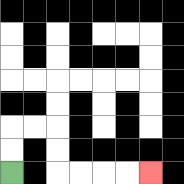{'start': '[0, 7]', 'end': '[6, 7]', 'path_directions': 'U,U,R,R,D,D,R,R,R,R', 'path_coordinates': '[[0, 7], [0, 6], [0, 5], [1, 5], [2, 5], [2, 6], [2, 7], [3, 7], [4, 7], [5, 7], [6, 7]]'}